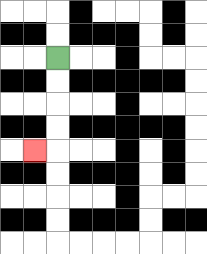{'start': '[2, 2]', 'end': '[1, 6]', 'path_directions': 'D,D,D,D,L', 'path_coordinates': '[[2, 2], [2, 3], [2, 4], [2, 5], [2, 6], [1, 6]]'}